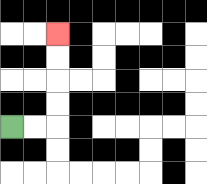{'start': '[0, 5]', 'end': '[2, 1]', 'path_directions': 'R,R,U,U,U,U', 'path_coordinates': '[[0, 5], [1, 5], [2, 5], [2, 4], [2, 3], [2, 2], [2, 1]]'}